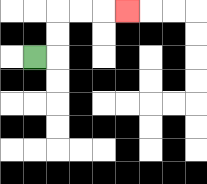{'start': '[1, 2]', 'end': '[5, 0]', 'path_directions': 'R,U,U,R,R,R', 'path_coordinates': '[[1, 2], [2, 2], [2, 1], [2, 0], [3, 0], [4, 0], [5, 0]]'}